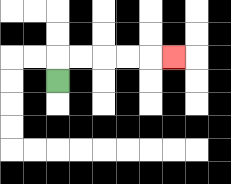{'start': '[2, 3]', 'end': '[7, 2]', 'path_directions': 'U,R,R,R,R,R', 'path_coordinates': '[[2, 3], [2, 2], [3, 2], [4, 2], [5, 2], [6, 2], [7, 2]]'}